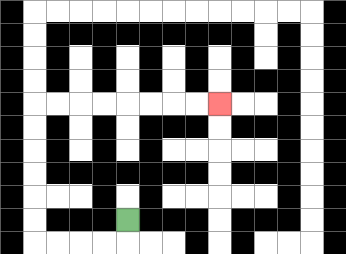{'start': '[5, 9]', 'end': '[9, 4]', 'path_directions': 'D,L,L,L,L,U,U,U,U,U,U,R,R,R,R,R,R,R,R', 'path_coordinates': '[[5, 9], [5, 10], [4, 10], [3, 10], [2, 10], [1, 10], [1, 9], [1, 8], [1, 7], [1, 6], [1, 5], [1, 4], [2, 4], [3, 4], [4, 4], [5, 4], [6, 4], [7, 4], [8, 4], [9, 4]]'}